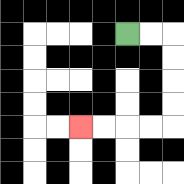{'start': '[5, 1]', 'end': '[3, 5]', 'path_directions': 'R,R,D,D,D,D,L,L,L,L', 'path_coordinates': '[[5, 1], [6, 1], [7, 1], [7, 2], [7, 3], [7, 4], [7, 5], [6, 5], [5, 5], [4, 5], [3, 5]]'}